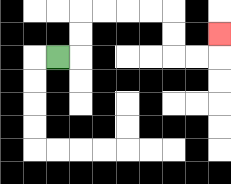{'start': '[2, 2]', 'end': '[9, 1]', 'path_directions': 'R,U,U,R,R,R,R,D,D,R,R,U', 'path_coordinates': '[[2, 2], [3, 2], [3, 1], [3, 0], [4, 0], [5, 0], [6, 0], [7, 0], [7, 1], [7, 2], [8, 2], [9, 2], [9, 1]]'}